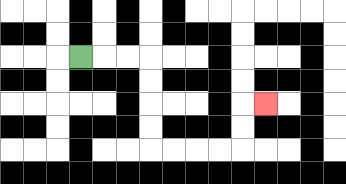{'start': '[3, 2]', 'end': '[11, 4]', 'path_directions': 'R,R,R,D,D,D,D,R,R,R,R,U,U,R', 'path_coordinates': '[[3, 2], [4, 2], [5, 2], [6, 2], [6, 3], [6, 4], [6, 5], [6, 6], [7, 6], [8, 6], [9, 6], [10, 6], [10, 5], [10, 4], [11, 4]]'}